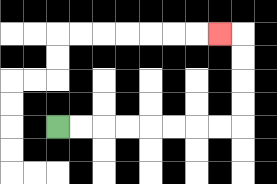{'start': '[2, 5]', 'end': '[9, 1]', 'path_directions': 'R,R,R,R,R,R,R,R,U,U,U,U,L', 'path_coordinates': '[[2, 5], [3, 5], [4, 5], [5, 5], [6, 5], [7, 5], [8, 5], [9, 5], [10, 5], [10, 4], [10, 3], [10, 2], [10, 1], [9, 1]]'}